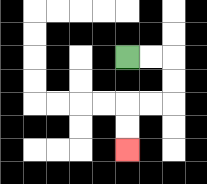{'start': '[5, 2]', 'end': '[5, 6]', 'path_directions': 'R,R,D,D,L,L,D,D', 'path_coordinates': '[[5, 2], [6, 2], [7, 2], [7, 3], [7, 4], [6, 4], [5, 4], [5, 5], [5, 6]]'}